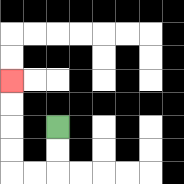{'start': '[2, 5]', 'end': '[0, 3]', 'path_directions': 'D,D,L,L,U,U,U,U', 'path_coordinates': '[[2, 5], [2, 6], [2, 7], [1, 7], [0, 7], [0, 6], [0, 5], [0, 4], [0, 3]]'}